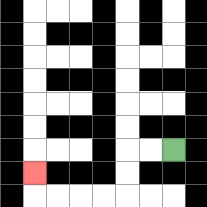{'start': '[7, 6]', 'end': '[1, 7]', 'path_directions': 'L,L,D,D,L,L,L,L,U', 'path_coordinates': '[[7, 6], [6, 6], [5, 6], [5, 7], [5, 8], [4, 8], [3, 8], [2, 8], [1, 8], [1, 7]]'}